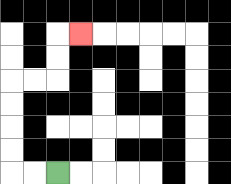{'start': '[2, 7]', 'end': '[3, 1]', 'path_directions': 'L,L,U,U,U,U,R,R,U,U,R', 'path_coordinates': '[[2, 7], [1, 7], [0, 7], [0, 6], [0, 5], [0, 4], [0, 3], [1, 3], [2, 3], [2, 2], [2, 1], [3, 1]]'}